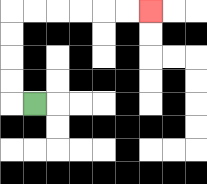{'start': '[1, 4]', 'end': '[6, 0]', 'path_directions': 'L,U,U,U,U,R,R,R,R,R,R', 'path_coordinates': '[[1, 4], [0, 4], [0, 3], [0, 2], [0, 1], [0, 0], [1, 0], [2, 0], [3, 0], [4, 0], [5, 0], [6, 0]]'}